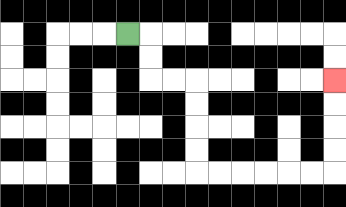{'start': '[5, 1]', 'end': '[14, 3]', 'path_directions': 'R,D,D,R,R,D,D,D,D,R,R,R,R,R,R,U,U,U,U', 'path_coordinates': '[[5, 1], [6, 1], [6, 2], [6, 3], [7, 3], [8, 3], [8, 4], [8, 5], [8, 6], [8, 7], [9, 7], [10, 7], [11, 7], [12, 7], [13, 7], [14, 7], [14, 6], [14, 5], [14, 4], [14, 3]]'}